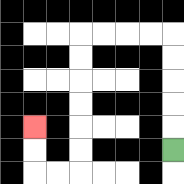{'start': '[7, 6]', 'end': '[1, 5]', 'path_directions': 'U,U,U,U,U,L,L,L,L,D,D,D,D,D,D,L,L,U,U', 'path_coordinates': '[[7, 6], [7, 5], [7, 4], [7, 3], [7, 2], [7, 1], [6, 1], [5, 1], [4, 1], [3, 1], [3, 2], [3, 3], [3, 4], [3, 5], [3, 6], [3, 7], [2, 7], [1, 7], [1, 6], [1, 5]]'}